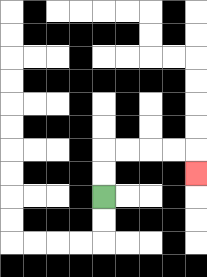{'start': '[4, 8]', 'end': '[8, 7]', 'path_directions': 'U,U,R,R,R,R,D', 'path_coordinates': '[[4, 8], [4, 7], [4, 6], [5, 6], [6, 6], [7, 6], [8, 6], [8, 7]]'}